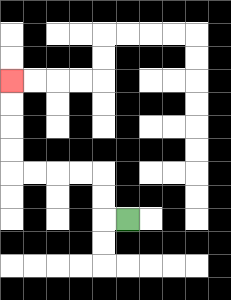{'start': '[5, 9]', 'end': '[0, 3]', 'path_directions': 'L,U,U,L,L,L,L,U,U,U,U', 'path_coordinates': '[[5, 9], [4, 9], [4, 8], [4, 7], [3, 7], [2, 7], [1, 7], [0, 7], [0, 6], [0, 5], [0, 4], [0, 3]]'}